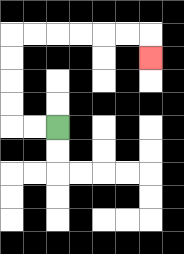{'start': '[2, 5]', 'end': '[6, 2]', 'path_directions': 'L,L,U,U,U,U,R,R,R,R,R,R,D', 'path_coordinates': '[[2, 5], [1, 5], [0, 5], [0, 4], [0, 3], [0, 2], [0, 1], [1, 1], [2, 1], [3, 1], [4, 1], [5, 1], [6, 1], [6, 2]]'}